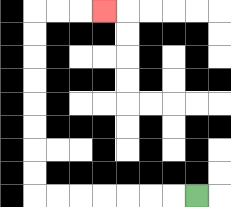{'start': '[8, 8]', 'end': '[4, 0]', 'path_directions': 'L,L,L,L,L,L,L,U,U,U,U,U,U,U,U,R,R,R', 'path_coordinates': '[[8, 8], [7, 8], [6, 8], [5, 8], [4, 8], [3, 8], [2, 8], [1, 8], [1, 7], [1, 6], [1, 5], [1, 4], [1, 3], [1, 2], [1, 1], [1, 0], [2, 0], [3, 0], [4, 0]]'}